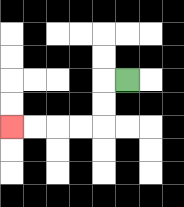{'start': '[5, 3]', 'end': '[0, 5]', 'path_directions': 'L,D,D,L,L,L,L', 'path_coordinates': '[[5, 3], [4, 3], [4, 4], [4, 5], [3, 5], [2, 5], [1, 5], [0, 5]]'}